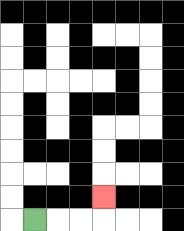{'start': '[1, 9]', 'end': '[4, 8]', 'path_directions': 'R,R,R,U', 'path_coordinates': '[[1, 9], [2, 9], [3, 9], [4, 9], [4, 8]]'}